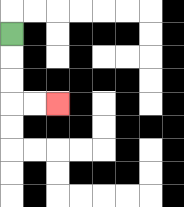{'start': '[0, 1]', 'end': '[2, 4]', 'path_directions': 'D,D,D,R,R', 'path_coordinates': '[[0, 1], [0, 2], [0, 3], [0, 4], [1, 4], [2, 4]]'}